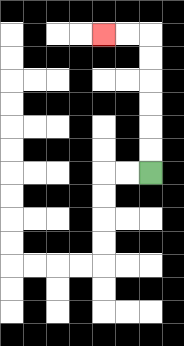{'start': '[6, 7]', 'end': '[4, 1]', 'path_directions': 'U,U,U,U,U,U,L,L', 'path_coordinates': '[[6, 7], [6, 6], [6, 5], [6, 4], [6, 3], [6, 2], [6, 1], [5, 1], [4, 1]]'}